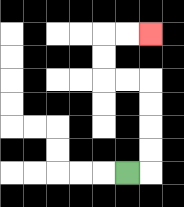{'start': '[5, 7]', 'end': '[6, 1]', 'path_directions': 'R,U,U,U,U,L,L,U,U,R,R', 'path_coordinates': '[[5, 7], [6, 7], [6, 6], [6, 5], [6, 4], [6, 3], [5, 3], [4, 3], [4, 2], [4, 1], [5, 1], [6, 1]]'}